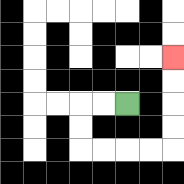{'start': '[5, 4]', 'end': '[7, 2]', 'path_directions': 'L,L,D,D,R,R,R,R,U,U,U,U', 'path_coordinates': '[[5, 4], [4, 4], [3, 4], [3, 5], [3, 6], [4, 6], [5, 6], [6, 6], [7, 6], [7, 5], [7, 4], [7, 3], [7, 2]]'}